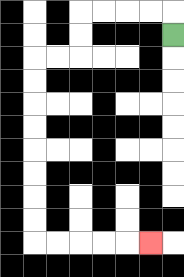{'start': '[7, 1]', 'end': '[6, 10]', 'path_directions': 'U,L,L,L,L,D,D,L,L,D,D,D,D,D,D,D,D,R,R,R,R,R', 'path_coordinates': '[[7, 1], [7, 0], [6, 0], [5, 0], [4, 0], [3, 0], [3, 1], [3, 2], [2, 2], [1, 2], [1, 3], [1, 4], [1, 5], [1, 6], [1, 7], [1, 8], [1, 9], [1, 10], [2, 10], [3, 10], [4, 10], [5, 10], [6, 10]]'}